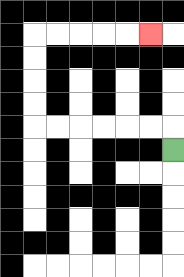{'start': '[7, 6]', 'end': '[6, 1]', 'path_directions': 'U,L,L,L,L,L,L,U,U,U,U,R,R,R,R,R', 'path_coordinates': '[[7, 6], [7, 5], [6, 5], [5, 5], [4, 5], [3, 5], [2, 5], [1, 5], [1, 4], [1, 3], [1, 2], [1, 1], [2, 1], [3, 1], [4, 1], [5, 1], [6, 1]]'}